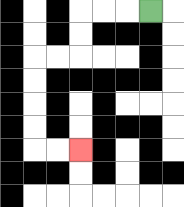{'start': '[6, 0]', 'end': '[3, 6]', 'path_directions': 'L,L,L,D,D,L,L,D,D,D,D,R,R', 'path_coordinates': '[[6, 0], [5, 0], [4, 0], [3, 0], [3, 1], [3, 2], [2, 2], [1, 2], [1, 3], [1, 4], [1, 5], [1, 6], [2, 6], [3, 6]]'}